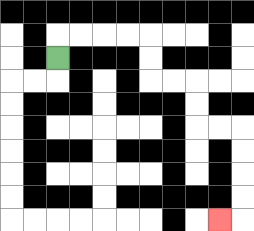{'start': '[2, 2]', 'end': '[9, 9]', 'path_directions': 'U,R,R,R,R,D,D,R,R,D,D,R,R,D,D,D,D,L', 'path_coordinates': '[[2, 2], [2, 1], [3, 1], [4, 1], [5, 1], [6, 1], [6, 2], [6, 3], [7, 3], [8, 3], [8, 4], [8, 5], [9, 5], [10, 5], [10, 6], [10, 7], [10, 8], [10, 9], [9, 9]]'}